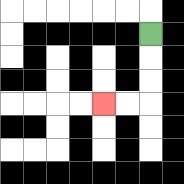{'start': '[6, 1]', 'end': '[4, 4]', 'path_directions': 'D,D,D,L,L', 'path_coordinates': '[[6, 1], [6, 2], [6, 3], [6, 4], [5, 4], [4, 4]]'}